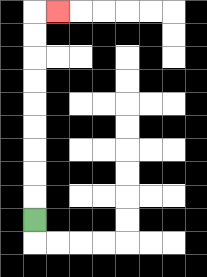{'start': '[1, 9]', 'end': '[2, 0]', 'path_directions': 'U,U,U,U,U,U,U,U,U,R', 'path_coordinates': '[[1, 9], [1, 8], [1, 7], [1, 6], [1, 5], [1, 4], [1, 3], [1, 2], [1, 1], [1, 0], [2, 0]]'}